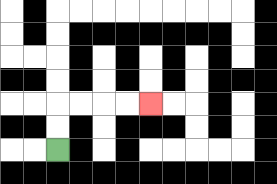{'start': '[2, 6]', 'end': '[6, 4]', 'path_directions': 'U,U,R,R,R,R', 'path_coordinates': '[[2, 6], [2, 5], [2, 4], [3, 4], [4, 4], [5, 4], [6, 4]]'}